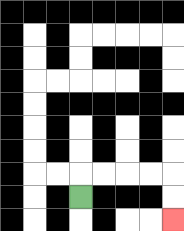{'start': '[3, 8]', 'end': '[7, 9]', 'path_directions': 'U,R,R,R,R,D,D', 'path_coordinates': '[[3, 8], [3, 7], [4, 7], [5, 7], [6, 7], [7, 7], [7, 8], [7, 9]]'}